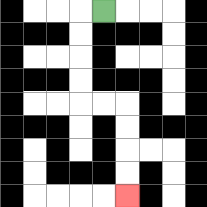{'start': '[4, 0]', 'end': '[5, 8]', 'path_directions': 'L,D,D,D,D,R,R,D,D,D,D', 'path_coordinates': '[[4, 0], [3, 0], [3, 1], [3, 2], [3, 3], [3, 4], [4, 4], [5, 4], [5, 5], [5, 6], [5, 7], [5, 8]]'}